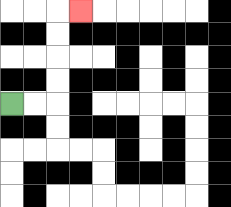{'start': '[0, 4]', 'end': '[3, 0]', 'path_directions': 'R,R,U,U,U,U,R', 'path_coordinates': '[[0, 4], [1, 4], [2, 4], [2, 3], [2, 2], [2, 1], [2, 0], [3, 0]]'}